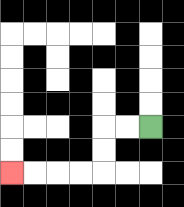{'start': '[6, 5]', 'end': '[0, 7]', 'path_directions': 'L,L,D,D,L,L,L,L', 'path_coordinates': '[[6, 5], [5, 5], [4, 5], [4, 6], [4, 7], [3, 7], [2, 7], [1, 7], [0, 7]]'}